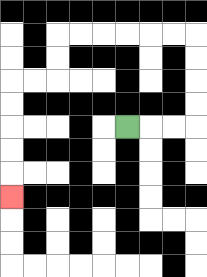{'start': '[5, 5]', 'end': '[0, 8]', 'path_directions': 'R,R,R,U,U,U,U,L,L,L,L,L,L,D,D,L,L,D,D,D,D,D', 'path_coordinates': '[[5, 5], [6, 5], [7, 5], [8, 5], [8, 4], [8, 3], [8, 2], [8, 1], [7, 1], [6, 1], [5, 1], [4, 1], [3, 1], [2, 1], [2, 2], [2, 3], [1, 3], [0, 3], [0, 4], [0, 5], [0, 6], [0, 7], [0, 8]]'}